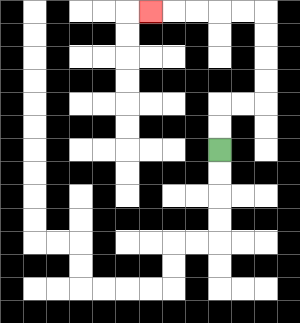{'start': '[9, 6]', 'end': '[6, 0]', 'path_directions': 'U,U,R,R,U,U,U,U,L,L,L,L,L', 'path_coordinates': '[[9, 6], [9, 5], [9, 4], [10, 4], [11, 4], [11, 3], [11, 2], [11, 1], [11, 0], [10, 0], [9, 0], [8, 0], [7, 0], [6, 0]]'}